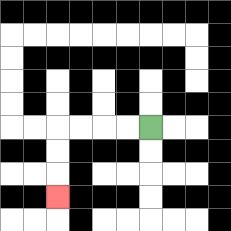{'start': '[6, 5]', 'end': '[2, 8]', 'path_directions': 'L,L,L,L,D,D,D', 'path_coordinates': '[[6, 5], [5, 5], [4, 5], [3, 5], [2, 5], [2, 6], [2, 7], [2, 8]]'}